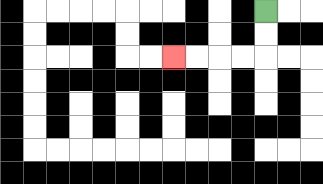{'start': '[11, 0]', 'end': '[7, 2]', 'path_directions': 'D,D,L,L,L,L', 'path_coordinates': '[[11, 0], [11, 1], [11, 2], [10, 2], [9, 2], [8, 2], [7, 2]]'}